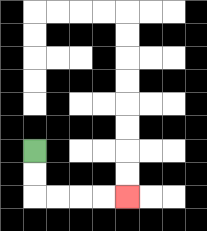{'start': '[1, 6]', 'end': '[5, 8]', 'path_directions': 'D,D,R,R,R,R', 'path_coordinates': '[[1, 6], [1, 7], [1, 8], [2, 8], [3, 8], [4, 8], [5, 8]]'}